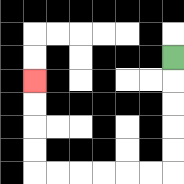{'start': '[7, 2]', 'end': '[1, 3]', 'path_directions': 'D,D,D,D,D,L,L,L,L,L,L,U,U,U,U', 'path_coordinates': '[[7, 2], [7, 3], [7, 4], [7, 5], [7, 6], [7, 7], [6, 7], [5, 7], [4, 7], [3, 7], [2, 7], [1, 7], [1, 6], [1, 5], [1, 4], [1, 3]]'}